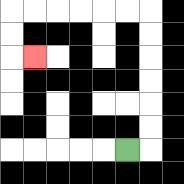{'start': '[5, 6]', 'end': '[1, 2]', 'path_directions': 'R,U,U,U,U,U,U,L,L,L,L,L,L,D,D,R', 'path_coordinates': '[[5, 6], [6, 6], [6, 5], [6, 4], [6, 3], [6, 2], [6, 1], [6, 0], [5, 0], [4, 0], [3, 0], [2, 0], [1, 0], [0, 0], [0, 1], [0, 2], [1, 2]]'}